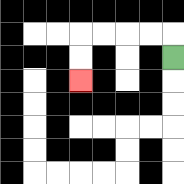{'start': '[7, 2]', 'end': '[3, 3]', 'path_directions': 'U,L,L,L,L,D,D', 'path_coordinates': '[[7, 2], [7, 1], [6, 1], [5, 1], [4, 1], [3, 1], [3, 2], [3, 3]]'}